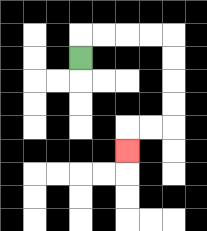{'start': '[3, 2]', 'end': '[5, 6]', 'path_directions': 'U,R,R,R,R,D,D,D,D,L,L,D', 'path_coordinates': '[[3, 2], [3, 1], [4, 1], [5, 1], [6, 1], [7, 1], [7, 2], [7, 3], [7, 4], [7, 5], [6, 5], [5, 5], [5, 6]]'}